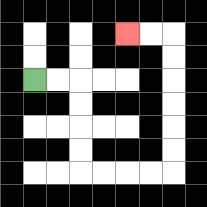{'start': '[1, 3]', 'end': '[5, 1]', 'path_directions': 'R,R,D,D,D,D,R,R,R,R,U,U,U,U,U,U,L,L', 'path_coordinates': '[[1, 3], [2, 3], [3, 3], [3, 4], [3, 5], [3, 6], [3, 7], [4, 7], [5, 7], [6, 7], [7, 7], [7, 6], [7, 5], [7, 4], [7, 3], [7, 2], [7, 1], [6, 1], [5, 1]]'}